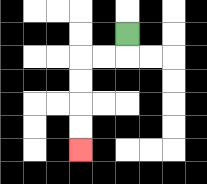{'start': '[5, 1]', 'end': '[3, 6]', 'path_directions': 'D,L,L,D,D,D,D', 'path_coordinates': '[[5, 1], [5, 2], [4, 2], [3, 2], [3, 3], [3, 4], [3, 5], [3, 6]]'}